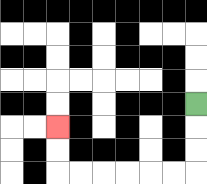{'start': '[8, 4]', 'end': '[2, 5]', 'path_directions': 'D,D,D,L,L,L,L,L,L,U,U', 'path_coordinates': '[[8, 4], [8, 5], [8, 6], [8, 7], [7, 7], [6, 7], [5, 7], [4, 7], [3, 7], [2, 7], [2, 6], [2, 5]]'}